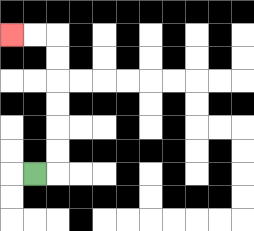{'start': '[1, 7]', 'end': '[0, 1]', 'path_directions': 'R,U,U,U,U,U,U,L,L', 'path_coordinates': '[[1, 7], [2, 7], [2, 6], [2, 5], [2, 4], [2, 3], [2, 2], [2, 1], [1, 1], [0, 1]]'}